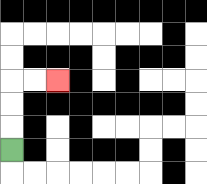{'start': '[0, 6]', 'end': '[2, 3]', 'path_directions': 'U,U,U,R,R', 'path_coordinates': '[[0, 6], [0, 5], [0, 4], [0, 3], [1, 3], [2, 3]]'}